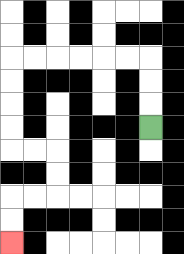{'start': '[6, 5]', 'end': '[0, 10]', 'path_directions': 'U,U,U,L,L,L,L,L,L,D,D,D,D,R,R,D,D,L,L,D,D', 'path_coordinates': '[[6, 5], [6, 4], [6, 3], [6, 2], [5, 2], [4, 2], [3, 2], [2, 2], [1, 2], [0, 2], [0, 3], [0, 4], [0, 5], [0, 6], [1, 6], [2, 6], [2, 7], [2, 8], [1, 8], [0, 8], [0, 9], [0, 10]]'}